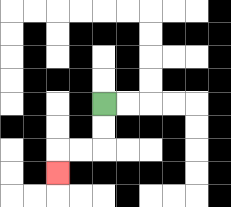{'start': '[4, 4]', 'end': '[2, 7]', 'path_directions': 'D,D,L,L,D', 'path_coordinates': '[[4, 4], [4, 5], [4, 6], [3, 6], [2, 6], [2, 7]]'}